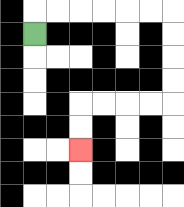{'start': '[1, 1]', 'end': '[3, 6]', 'path_directions': 'U,R,R,R,R,R,R,D,D,D,D,L,L,L,L,D,D', 'path_coordinates': '[[1, 1], [1, 0], [2, 0], [3, 0], [4, 0], [5, 0], [6, 0], [7, 0], [7, 1], [7, 2], [7, 3], [7, 4], [6, 4], [5, 4], [4, 4], [3, 4], [3, 5], [3, 6]]'}